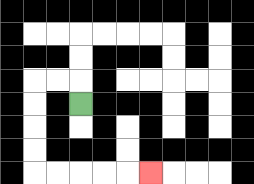{'start': '[3, 4]', 'end': '[6, 7]', 'path_directions': 'U,L,L,D,D,D,D,R,R,R,R,R', 'path_coordinates': '[[3, 4], [3, 3], [2, 3], [1, 3], [1, 4], [1, 5], [1, 6], [1, 7], [2, 7], [3, 7], [4, 7], [5, 7], [6, 7]]'}